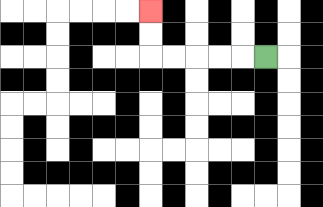{'start': '[11, 2]', 'end': '[6, 0]', 'path_directions': 'L,L,L,L,L,U,U', 'path_coordinates': '[[11, 2], [10, 2], [9, 2], [8, 2], [7, 2], [6, 2], [6, 1], [6, 0]]'}